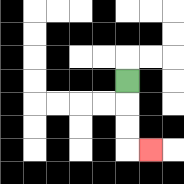{'start': '[5, 3]', 'end': '[6, 6]', 'path_directions': 'D,D,D,R', 'path_coordinates': '[[5, 3], [5, 4], [5, 5], [5, 6], [6, 6]]'}